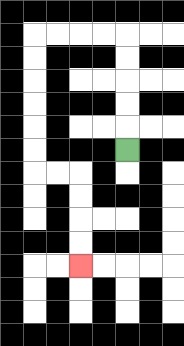{'start': '[5, 6]', 'end': '[3, 11]', 'path_directions': 'U,U,U,U,U,L,L,L,L,D,D,D,D,D,D,R,R,D,D,D,D', 'path_coordinates': '[[5, 6], [5, 5], [5, 4], [5, 3], [5, 2], [5, 1], [4, 1], [3, 1], [2, 1], [1, 1], [1, 2], [1, 3], [1, 4], [1, 5], [1, 6], [1, 7], [2, 7], [3, 7], [3, 8], [3, 9], [3, 10], [3, 11]]'}